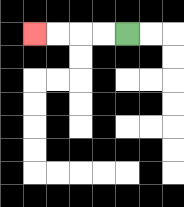{'start': '[5, 1]', 'end': '[1, 1]', 'path_directions': 'L,L,L,L', 'path_coordinates': '[[5, 1], [4, 1], [3, 1], [2, 1], [1, 1]]'}